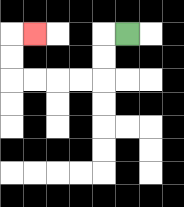{'start': '[5, 1]', 'end': '[1, 1]', 'path_directions': 'L,D,D,L,L,L,L,U,U,R', 'path_coordinates': '[[5, 1], [4, 1], [4, 2], [4, 3], [3, 3], [2, 3], [1, 3], [0, 3], [0, 2], [0, 1], [1, 1]]'}